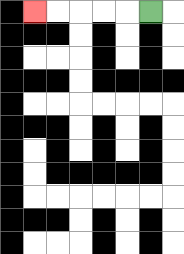{'start': '[6, 0]', 'end': '[1, 0]', 'path_directions': 'L,L,L,L,L', 'path_coordinates': '[[6, 0], [5, 0], [4, 0], [3, 0], [2, 0], [1, 0]]'}